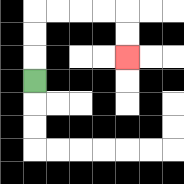{'start': '[1, 3]', 'end': '[5, 2]', 'path_directions': 'U,U,U,R,R,R,R,D,D', 'path_coordinates': '[[1, 3], [1, 2], [1, 1], [1, 0], [2, 0], [3, 0], [4, 0], [5, 0], [5, 1], [5, 2]]'}